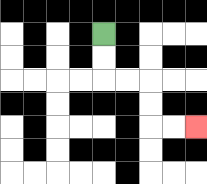{'start': '[4, 1]', 'end': '[8, 5]', 'path_directions': 'D,D,R,R,D,D,R,R', 'path_coordinates': '[[4, 1], [4, 2], [4, 3], [5, 3], [6, 3], [6, 4], [6, 5], [7, 5], [8, 5]]'}